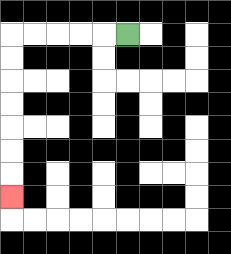{'start': '[5, 1]', 'end': '[0, 8]', 'path_directions': 'L,L,L,L,L,D,D,D,D,D,D,D', 'path_coordinates': '[[5, 1], [4, 1], [3, 1], [2, 1], [1, 1], [0, 1], [0, 2], [0, 3], [0, 4], [0, 5], [0, 6], [0, 7], [0, 8]]'}